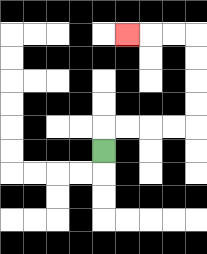{'start': '[4, 6]', 'end': '[5, 1]', 'path_directions': 'U,R,R,R,R,U,U,U,U,L,L,L', 'path_coordinates': '[[4, 6], [4, 5], [5, 5], [6, 5], [7, 5], [8, 5], [8, 4], [8, 3], [8, 2], [8, 1], [7, 1], [6, 1], [5, 1]]'}